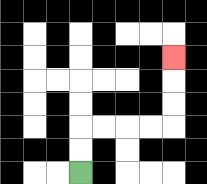{'start': '[3, 7]', 'end': '[7, 2]', 'path_directions': 'U,U,R,R,R,R,U,U,U', 'path_coordinates': '[[3, 7], [3, 6], [3, 5], [4, 5], [5, 5], [6, 5], [7, 5], [7, 4], [7, 3], [7, 2]]'}